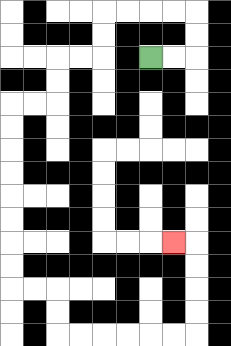{'start': '[6, 2]', 'end': '[7, 10]', 'path_directions': 'R,R,U,U,L,L,L,L,D,D,L,L,D,D,L,L,D,D,D,D,D,D,D,D,R,R,D,D,R,R,R,R,R,R,U,U,U,U,L', 'path_coordinates': '[[6, 2], [7, 2], [8, 2], [8, 1], [8, 0], [7, 0], [6, 0], [5, 0], [4, 0], [4, 1], [4, 2], [3, 2], [2, 2], [2, 3], [2, 4], [1, 4], [0, 4], [0, 5], [0, 6], [0, 7], [0, 8], [0, 9], [0, 10], [0, 11], [0, 12], [1, 12], [2, 12], [2, 13], [2, 14], [3, 14], [4, 14], [5, 14], [6, 14], [7, 14], [8, 14], [8, 13], [8, 12], [8, 11], [8, 10], [7, 10]]'}